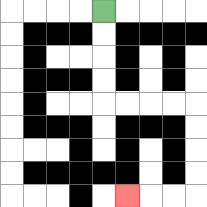{'start': '[4, 0]', 'end': '[5, 8]', 'path_directions': 'D,D,D,D,R,R,R,R,D,D,D,D,L,L,L', 'path_coordinates': '[[4, 0], [4, 1], [4, 2], [4, 3], [4, 4], [5, 4], [6, 4], [7, 4], [8, 4], [8, 5], [8, 6], [8, 7], [8, 8], [7, 8], [6, 8], [5, 8]]'}